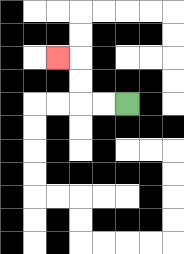{'start': '[5, 4]', 'end': '[2, 2]', 'path_directions': 'L,L,U,U,L', 'path_coordinates': '[[5, 4], [4, 4], [3, 4], [3, 3], [3, 2], [2, 2]]'}